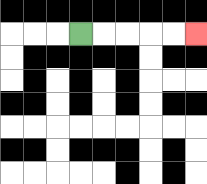{'start': '[3, 1]', 'end': '[8, 1]', 'path_directions': 'R,R,R,R,R', 'path_coordinates': '[[3, 1], [4, 1], [5, 1], [6, 1], [7, 1], [8, 1]]'}